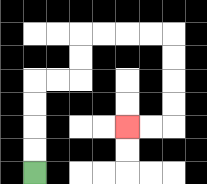{'start': '[1, 7]', 'end': '[5, 5]', 'path_directions': 'U,U,U,U,R,R,U,U,R,R,R,R,D,D,D,D,L,L', 'path_coordinates': '[[1, 7], [1, 6], [1, 5], [1, 4], [1, 3], [2, 3], [3, 3], [3, 2], [3, 1], [4, 1], [5, 1], [6, 1], [7, 1], [7, 2], [7, 3], [7, 4], [7, 5], [6, 5], [5, 5]]'}